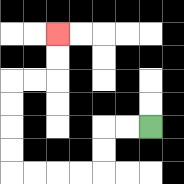{'start': '[6, 5]', 'end': '[2, 1]', 'path_directions': 'L,L,D,D,L,L,L,L,U,U,U,U,R,R,U,U', 'path_coordinates': '[[6, 5], [5, 5], [4, 5], [4, 6], [4, 7], [3, 7], [2, 7], [1, 7], [0, 7], [0, 6], [0, 5], [0, 4], [0, 3], [1, 3], [2, 3], [2, 2], [2, 1]]'}